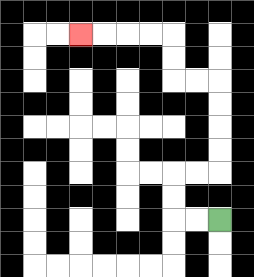{'start': '[9, 9]', 'end': '[3, 1]', 'path_directions': 'L,L,U,U,R,R,U,U,U,U,L,L,U,U,L,L,L,L', 'path_coordinates': '[[9, 9], [8, 9], [7, 9], [7, 8], [7, 7], [8, 7], [9, 7], [9, 6], [9, 5], [9, 4], [9, 3], [8, 3], [7, 3], [7, 2], [7, 1], [6, 1], [5, 1], [4, 1], [3, 1]]'}